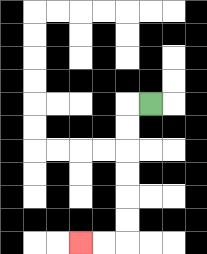{'start': '[6, 4]', 'end': '[3, 10]', 'path_directions': 'L,D,D,D,D,D,D,L,L', 'path_coordinates': '[[6, 4], [5, 4], [5, 5], [5, 6], [5, 7], [5, 8], [5, 9], [5, 10], [4, 10], [3, 10]]'}